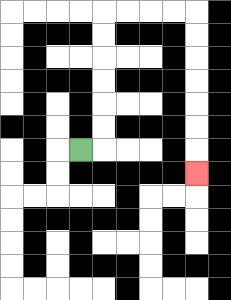{'start': '[3, 6]', 'end': '[8, 7]', 'path_directions': 'R,U,U,U,U,U,U,R,R,R,R,D,D,D,D,D,D,D', 'path_coordinates': '[[3, 6], [4, 6], [4, 5], [4, 4], [4, 3], [4, 2], [4, 1], [4, 0], [5, 0], [6, 0], [7, 0], [8, 0], [8, 1], [8, 2], [8, 3], [8, 4], [8, 5], [8, 6], [8, 7]]'}